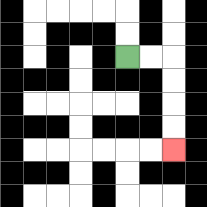{'start': '[5, 2]', 'end': '[7, 6]', 'path_directions': 'R,R,D,D,D,D', 'path_coordinates': '[[5, 2], [6, 2], [7, 2], [7, 3], [7, 4], [7, 5], [7, 6]]'}